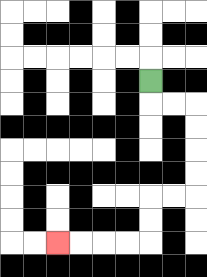{'start': '[6, 3]', 'end': '[2, 10]', 'path_directions': 'D,R,R,D,D,D,D,L,L,D,D,L,L,L,L', 'path_coordinates': '[[6, 3], [6, 4], [7, 4], [8, 4], [8, 5], [8, 6], [8, 7], [8, 8], [7, 8], [6, 8], [6, 9], [6, 10], [5, 10], [4, 10], [3, 10], [2, 10]]'}